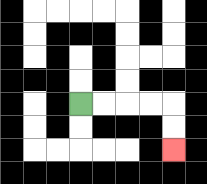{'start': '[3, 4]', 'end': '[7, 6]', 'path_directions': 'R,R,R,R,D,D', 'path_coordinates': '[[3, 4], [4, 4], [5, 4], [6, 4], [7, 4], [7, 5], [7, 6]]'}